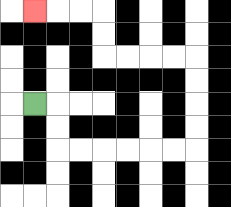{'start': '[1, 4]', 'end': '[1, 0]', 'path_directions': 'R,D,D,R,R,R,R,R,R,U,U,U,U,L,L,L,L,U,U,L,L,L', 'path_coordinates': '[[1, 4], [2, 4], [2, 5], [2, 6], [3, 6], [4, 6], [5, 6], [6, 6], [7, 6], [8, 6], [8, 5], [8, 4], [8, 3], [8, 2], [7, 2], [6, 2], [5, 2], [4, 2], [4, 1], [4, 0], [3, 0], [2, 0], [1, 0]]'}